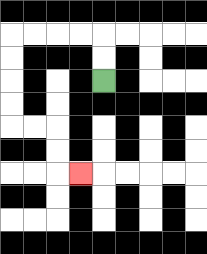{'start': '[4, 3]', 'end': '[3, 7]', 'path_directions': 'U,U,L,L,L,L,D,D,D,D,R,R,D,D,R', 'path_coordinates': '[[4, 3], [4, 2], [4, 1], [3, 1], [2, 1], [1, 1], [0, 1], [0, 2], [0, 3], [0, 4], [0, 5], [1, 5], [2, 5], [2, 6], [2, 7], [3, 7]]'}